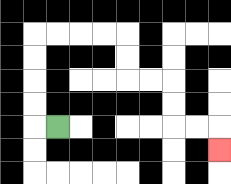{'start': '[2, 5]', 'end': '[9, 6]', 'path_directions': 'L,U,U,U,U,R,R,R,R,D,D,R,R,D,D,R,R,D', 'path_coordinates': '[[2, 5], [1, 5], [1, 4], [1, 3], [1, 2], [1, 1], [2, 1], [3, 1], [4, 1], [5, 1], [5, 2], [5, 3], [6, 3], [7, 3], [7, 4], [7, 5], [8, 5], [9, 5], [9, 6]]'}